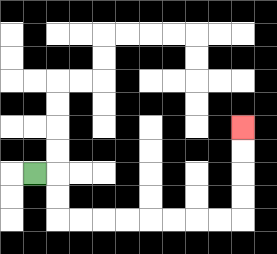{'start': '[1, 7]', 'end': '[10, 5]', 'path_directions': 'R,D,D,R,R,R,R,R,R,R,R,U,U,U,U', 'path_coordinates': '[[1, 7], [2, 7], [2, 8], [2, 9], [3, 9], [4, 9], [5, 9], [6, 9], [7, 9], [8, 9], [9, 9], [10, 9], [10, 8], [10, 7], [10, 6], [10, 5]]'}